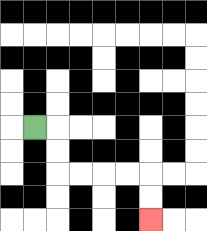{'start': '[1, 5]', 'end': '[6, 9]', 'path_directions': 'R,D,D,R,R,R,R,D,D', 'path_coordinates': '[[1, 5], [2, 5], [2, 6], [2, 7], [3, 7], [4, 7], [5, 7], [6, 7], [6, 8], [6, 9]]'}